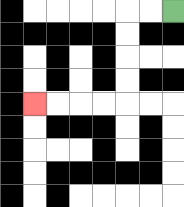{'start': '[7, 0]', 'end': '[1, 4]', 'path_directions': 'L,L,D,D,D,D,L,L,L,L', 'path_coordinates': '[[7, 0], [6, 0], [5, 0], [5, 1], [5, 2], [5, 3], [5, 4], [4, 4], [3, 4], [2, 4], [1, 4]]'}